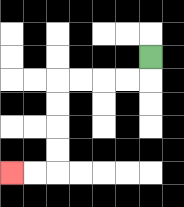{'start': '[6, 2]', 'end': '[0, 7]', 'path_directions': 'D,L,L,L,L,D,D,D,D,L,L', 'path_coordinates': '[[6, 2], [6, 3], [5, 3], [4, 3], [3, 3], [2, 3], [2, 4], [2, 5], [2, 6], [2, 7], [1, 7], [0, 7]]'}